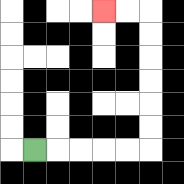{'start': '[1, 6]', 'end': '[4, 0]', 'path_directions': 'R,R,R,R,R,U,U,U,U,U,U,L,L', 'path_coordinates': '[[1, 6], [2, 6], [3, 6], [4, 6], [5, 6], [6, 6], [6, 5], [6, 4], [6, 3], [6, 2], [6, 1], [6, 0], [5, 0], [4, 0]]'}